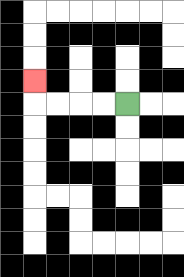{'start': '[5, 4]', 'end': '[1, 3]', 'path_directions': 'L,L,L,L,U', 'path_coordinates': '[[5, 4], [4, 4], [3, 4], [2, 4], [1, 4], [1, 3]]'}